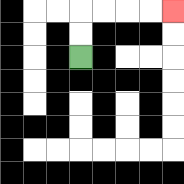{'start': '[3, 2]', 'end': '[7, 0]', 'path_directions': 'U,U,R,R,R,R', 'path_coordinates': '[[3, 2], [3, 1], [3, 0], [4, 0], [5, 0], [6, 0], [7, 0]]'}